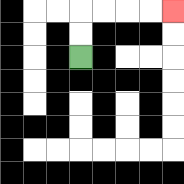{'start': '[3, 2]', 'end': '[7, 0]', 'path_directions': 'U,U,R,R,R,R', 'path_coordinates': '[[3, 2], [3, 1], [3, 0], [4, 0], [5, 0], [6, 0], [7, 0]]'}